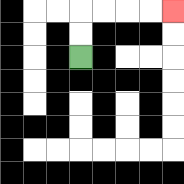{'start': '[3, 2]', 'end': '[7, 0]', 'path_directions': 'U,U,R,R,R,R', 'path_coordinates': '[[3, 2], [3, 1], [3, 0], [4, 0], [5, 0], [6, 0], [7, 0]]'}